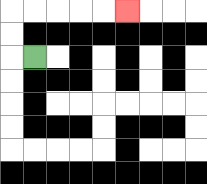{'start': '[1, 2]', 'end': '[5, 0]', 'path_directions': 'L,U,U,R,R,R,R,R', 'path_coordinates': '[[1, 2], [0, 2], [0, 1], [0, 0], [1, 0], [2, 0], [3, 0], [4, 0], [5, 0]]'}